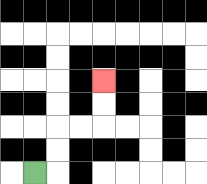{'start': '[1, 7]', 'end': '[4, 3]', 'path_directions': 'R,U,U,R,R,U,U', 'path_coordinates': '[[1, 7], [2, 7], [2, 6], [2, 5], [3, 5], [4, 5], [4, 4], [4, 3]]'}